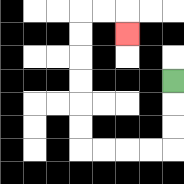{'start': '[7, 3]', 'end': '[5, 1]', 'path_directions': 'D,D,D,L,L,L,L,U,U,U,U,U,U,R,R,D', 'path_coordinates': '[[7, 3], [7, 4], [7, 5], [7, 6], [6, 6], [5, 6], [4, 6], [3, 6], [3, 5], [3, 4], [3, 3], [3, 2], [3, 1], [3, 0], [4, 0], [5, 0], [5, 1]]'}